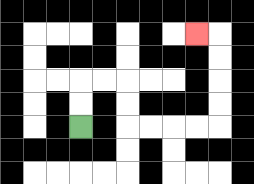{'start': '[3, 5]', 'end': '[8, 1]', 'path_directions': 'U,U,R,R,D,D,R,R,R,R,U,U,U,U,L', 'path_coordinates': '[[3, 5], [3, 4], [3, 3], [4, 3], [5, 3], [5, 4], [5, 5], [6, 5], [7, 5], [8, 5], [9, 5], [9, 4], [9, 3], [9, 2], [9, 1], [8, 1]]'}